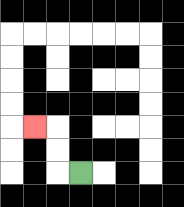{'start': '[3, 7]', 'end': '[1, 5]', 'path_directions': 'L,U,U,L', 'path_coordinates': '[[3, 7], [2, 7], [2, 6], [2, 5], [1, 5]]'}